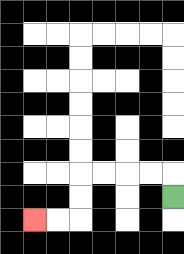{'start': '[7, 8]', 'end': '[1, 9]', 'path_directions': 'U,L,L,L,L,D,D,L,L', 'path_coordinates': '[[7, 8], [7, 7], [6, 7], [5, 7], [4, 7], [3, 7], [3, 8], [3, 9], [2, 9], [1, 9]]'}